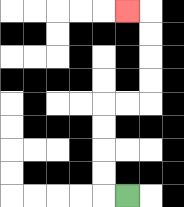{'start': '[5, 8]', 'end': '[5, 0]', 'path_directions': 'L,U,U,U,U,R,R,U,U,U,U,L', 'path_coordinates': '[[5, 8], [4, 8], [4, 7], [4, 6], [4, 5], [4, 4], [5, 4], [6, 4], [6, 3], [6, 2], [6, 1], [6, 0], [5, 0]]'}